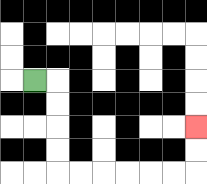{'start': '[1, 3]', 'end': '[8, 5]', 'path_directions': 'R,D,D,D,D,R,R,R,R,R,R,U,U', 'path_coordinates': '[[1, 3], [2, 3], [2, 4], [2, 5], [2, 6], [2, 7], [3, 7], [4, 7], [5, 7], [6, 7], [7, 7], [8, 7], [8, 6], [8, 5]]'}